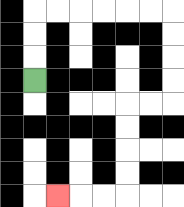{'start': '[1, 3]', 'end': '[2, 8]', 'path_directions': 'U,U,U,R,R,R,R,R,R,D,D,D,D,L,L,D,D,D,D,L,L,L', 'path_coordinates': '[[1, 3], [1, 2], [1, 1], [1, 0], [2, 0], [3, 0], [4, 0], [5, 0], [6, 0], [7, 0], [7, 1], [7, 2], [7, 3], [7, 4], [6, 4], [5, 4], [5, 5], [5, 6], [5, 7], [5, 8], [4, 8], [3, 8], [2, 8]]'}